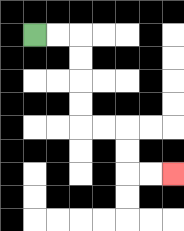{'start': '[1, 1]', 'end': '[7, 7]', 'path_directions': 'R,R,D,D,D,D,R,R,D,D,R,R', 'path_coordinates': '[[1, 1], [2, 1], [3, 1], [3, 2], [3, 3], [3, 4], [3, 5], [4, 5], [5, 5], [5, 6], [5, 7], [6, 7], [7, 7]]'}